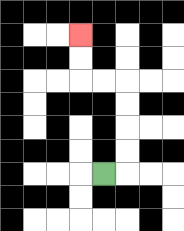{'start': '[4, 7]', 'end': '[3, 1]', 'path_directions': 'R,U,U,U,U,L,L,U,U', 'path_coordinates': '[[4, 7], [5, 7], [5, 6], [5, 5], [5, 4], [5, 3], [4, 3], [3, 3], [3, 2], [3, 1]]'}